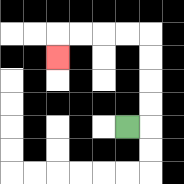{'start': '[5, 5]', 'end': '[2, 2]', 'path_directions': 'R,U,U,U,U,L,L,L,L,D', 'path_coordinates': '[[5, 5], [6, 5], [6, 4], [6, 3], [6, 2], [6, 1], [5, 1], [4, 1], [3, 1], [2, 1], [2, 2]]'}